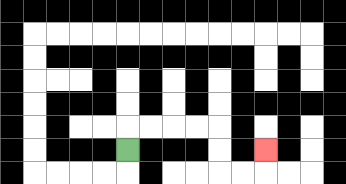{'start': '[5, 6]', 'end': '[11, 6]', 'path_directions': 'U,R,R,R,R,D,D,R,R,U', 'path_coordinates': '[[5, 6], [5, 5], [6, 5], [7, 5], [8, 5], [9, 5], [9, 6], [9, 7], [10, 7], [11, 7], [11, 6]]'}